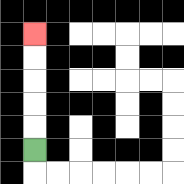{'start': '[1, 6]', 'end': '[1, 1]', 'path_directions': 'U,U,U,U,U', 'path_coordinates': '[[1, 6], [1, 5], [1, 4], [1, 3], [1, 2], [1, 1]]'}